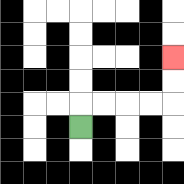{'start': '[3, 5]', 'end': '[7, 2]', 'path_directions': 'U,R,R,R,R,U,U', 'path_coordinates': '[[3, 5], [3, 4], [4, 4], [5, 4], [6, 4], [7, 4], [7, 3], [7, 2]]'}